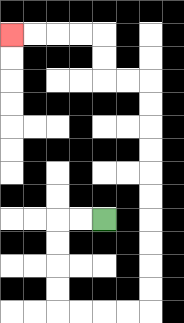{'start': '[4, 9]', 'end': '[0, 1]', 'path_directions': 'L,L,D,D,D,D,R,R,R,R,U,U,U,U,U,U,U,U,U,U,L,L,U,U,L,L,L,L', 'path_coordinates': '[[4, 9], [3, 9], [2, 9], [2, 10], [2, 11], [2, 12], [2, 13], [3, 13], [4, 13], [5, 13], [6, 13], [6, 12], [6, 11], [6, 10], [6, 9], [6, 8], [6, 7], [6, 6], [6, 5], [6, 4], [6, 3], [5, 3], [4, 3], [4, 2], [4, 1], [3, 1], [2, 1], [1, 1], [0, 1]]'}